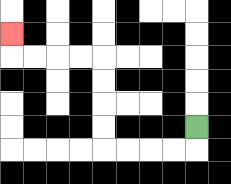{'start': '[8, 5]', 'end': '[0, 1]', 'path_directions': 'D,L,L,L,L,U,U,U,U,L,L,L,L,U', 'path_coordinates': '[[8, 5], [8, 6], [7, 6], [6, 6], [5, 6], [4, 6], [4, 5], [4, 4], [4, 3], [4, 2], [3, 2], [2, 2], [1, 2], [0, 2], [0, 1]]'}